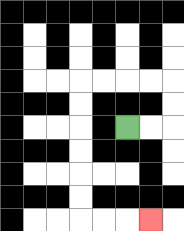{'start': '[5, 5]', 'end': '[6, 9]', 'path_directions': 'R,R,U,U,L,L,L,L,D,D,D,D,D,D,R,R,R', 'path_coordinates': '[[5, 5], [6, 5], [7, 5], [7, 4], [7, 3], [6, 3], [5, 3], [4, 3], [3, 3], [3, 4], [3, 5], [3, 6], [3, 7], [3, 8], [3, 9], [4, 9], [5, 9], [6, 9]]'}